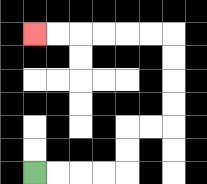{'start': '[1, 7]', 'end': '[1, 1]', 'path_directions': 'R,R,R,R,U,U,R,R,U,U,U,U,L,L,L,L,L,L', 'path_coordinates': '[[1, 7], [2, 7], [3, 7], [4, 7], [5, 7], [5, 6], [5, 5], [6, 5], [7, 5], [7, 4], [7, 3], [7, 2], [7, 1], [6, 1], [5, 1], [4, 1], [3, 1], [2, 1], [1, 1]]'}